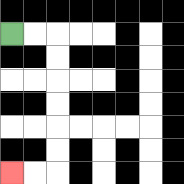{'start': '[0, 1]', 'end': '[0, 7]', 'path_directions': 'R,R,D,D,D,D,D,D,L,L', 'path_coordinates': '[[0, 1], [1, 1], [2, 1], [2, 2], [2, 3], [2, 4], [2, 5], [2, 6], [2, 7], [1, 7], [0, 7]]'}